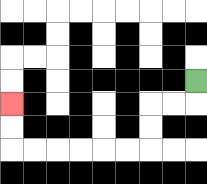{'start': '[8, 3]', 'end': '[0, 4]', 'path_directions': 'D,L,L,D,D,L,L,L,L,L,L,U,U', 'path_coordinates': '[[8, 3], [8, 4], [7, 4], [6, 4], [6, 5], [6, 6], [5, 6], [4, 6], [3, 6], [2, 6], [1, 6], [0, 6], [0, 5], [0, 4]]'}